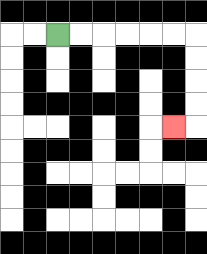{'start': '[2, 1]', 'end': '[7, 5]', 'path_directions': 'R,R,R,R,R,R,D,D,D,D,L', 'path_coordinates': '[[2, 1], [3, 1], [4, 1], [5, 1], [6, 1], [7, 1], [8, 1], [8, 2], [8, 3], [8, 4], [8, 5], [7, 5]]'}